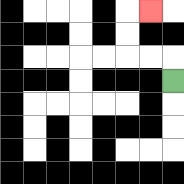{'start': '[7, 3]', 'end': '[6, 0]', 'path_directions': 'U,L,L,U,U,R', 'path_coordinates': '[[7, 3], [7, 2], [6, 2], [5, 2], [5, 1], [5, 0], [6, 0]]'}